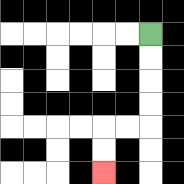{'start': '[6, 1]', 'end': '[4, 7]', 'path_directions': 'D,D,D,D,L,L,D,D', 'path_coordinates': '[[6, 1], [6, 2], [6, 3], [6, 4], [6, 5], [5, 5], [4, 5], [4, 6], [4, 7]]'}